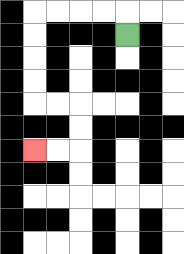{'start': '[5, 1]', 'end': '[1, 6]', 'path_directions': 'U,L,L,L,L,D,D,D,D,R,R,D,D,L,L', 'path_coordinates': '[[5, 1], [5, 0], [4, 0], [3, 0], [2, 0], [1, 0], [1, 1], [1, 2], [1, 3], [1, 4], [2, 4], [3, 4], [3, 5], [3, 6], [2, 6], [1, 6]]'}